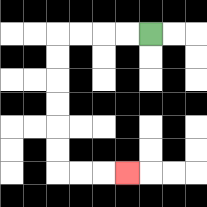{'start': '[6, 1]', 'end': '[5, 7]', 'path_directions': 'L,L,L,L,D,D,D,D,D,D,R,R,R', 'path_coordinates': '[[6, 1], [5, 1], [4, 1], [3, 1], [2, 1], [2, 2], [2, 3], [2, 4], [2, 5], [2, 6], [2, 7], [3, 7], [4, 7], [5, 7]]'}